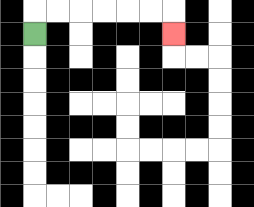{'start': '[1, 1]', 'end': '[7, 1]', 'path_directions': 'U,R,R,R,R,R,R,D', 'path_coordinates': '[[1, 1], [1, 0], [2, 0], [3, 0], [4, 0], [5, 0], [6, 0], [7, 0], [7, 1]]'}